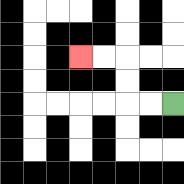{'start': '[7, 4]', 'end': '[3, 2]', 'path_directions': 'L,L,U,U,L,L', 'path_coordinates': '[[7, 4], [6, 4], [5, 4], [5, 3], [5, 2], [4, 2], [3, 2]]'}